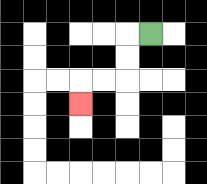{'start': '[6, 1]', 'end': '[3, 4]', 'path_directions': 'L,D,D,L,L,D', 'path_coordinates': '[[6, 1], [5, 1], [5, 2], [5, 3], [4, 3], [3, 3], [3, 4]]'}